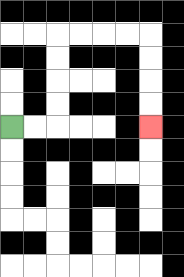{'start': '[0, 5]', 'end': '[6, 5]', 'path_directions': 'R,R,U,U,U,U,R,R,R,R,D,D,D,D', 'path_coordinates': '[[0, 5], [1, 5], [2, 5], [2, 4], [2, 3], [2, 2], [2, 1], [3, 1], [4, 1], [5, 1], [6, 1], [6, 2], [6, 3], [6, 4], [6, 5]]'}